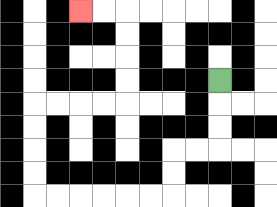{'start': '[9, 3]', 'end': '[3, 0]', 'path_directions': 'D,D,D,L,L,D,D,L,L,L,L,L,L,U,U,U,U,R,R,R,R,U,U,U,U,L,L', 'path_coordinates': '[[9, 3], [9, 4], [9, 5], [9, 6], [8, 6], [7, 6], [7, 7], [7, 8], [6, 8], [5, 8], [4, 8], [3, 8], [2, 8], [1, 8], [1, 7], [1, 6], [1, 5], [1, 4], [2, 4], [3, 4], [4, 4], [5, 4], [5, 3], [5, 2], [5, 1], [5, 0], [4, 0], [3, 0]]'}